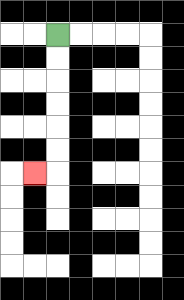{'start': '[2, 1]', 'end': '[1, 7]', 'path_directions': 'D,D,D,D,D,D,L', 'path_coordinates': '[[2, 1], [2, 2], [2, 3], [2, 4], [2, 5], [2, 6], [2, 7], [1, 7]]'}